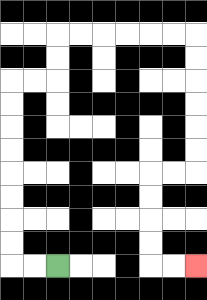{'start': '[2, 11]', 'end': '[8, 11]', 'path_directions': 'L,L,U,U,U,U,U,U,U,U,R,R,U,U,R,R,R,R,R,R,D,D,D,D,D,D,L,L,D,D,D,D,R,R', 'path_coordinates': '[[2, 11], [1, 11], [0, 11], [0, 10], [0, 9], [0, 8], [0, 7], [0, 6], [0, 5], [0, 4], [0, 3], [1, 3], [2, 3], [2, 2], [2, 1], [3, 1], [4, 1], [5, 1], [6, 1], [7, 1], [8, 1], [8, 2], [8, 3], [8, 4], [8, 5], [8, 6], [8, 7], [7, 7], [6, 7], [6, 8], [6, 9], [6, 10], [6, 11], [7, 11], [8, 11]]'}